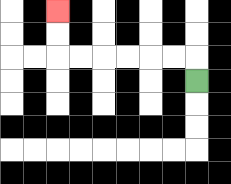{'start': '[8, 3]', 'end': '[2, 0]', 'path_directions': 'U,L,L,L,L,L,L,U,U', 'path_coordinates': '[[8, 3], [8, 2], [7, 2], [6, 2], [5, 2], [4, 2], [3, 2], [2, 2], [2, 1], [2, 0]]'}